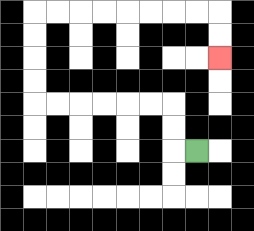{'start': '[8, 6]', 'end': '[9, 2]', 'path_directions': 'L,U,U,L,L,L,L,L,L,U,U,U,U,R,R,R,R,R,R,R,R,D,D', 'path_coordinates': '[[8, 6], [7, 6], [7, 5], [7, 4], [6, 4], [5, 4], [4, 4], [3, 4], [2, 4], [1, 4], [1, 3], [1, 2], [1, 1], [1, 0], [2, 0], [3, 0], [4, 0], [5, 0], [6, 0], [7, 0], [8, 0], [9, 0], [9, 1], [9, 2]]'}